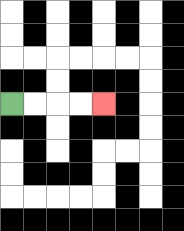{'start': '[0, 4]', 'end': '[4, 4]', 'path_directions': 'R,R,R,R', 'path_coordinates': '[[0, 4], [1, 4], [2, 4], [3, 4], [4, 4]]'}